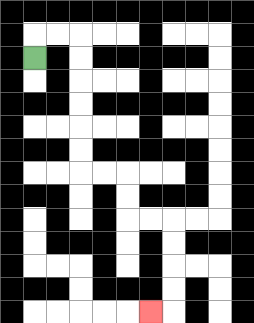{'start': '[1, 2]', 'end': '[6, 13]', 'path_directions': 'U,R,R,D,D,D,D,D,D,R,R,D,D,R,R,D,D,D,D,L', 'path_coordinates': '[[1, 2], [1, 1], [2, 1], [3, 1], [3, 2], [3, 3], [3, 4], [3, 5], [3, 6], [3, 7], [4, 7], [5, 7], [5, 8], [5, 9], [6, 9], [7, 9], [7, 10], [7, 11], [7, 12], [7, 13], [6, 13]]'}